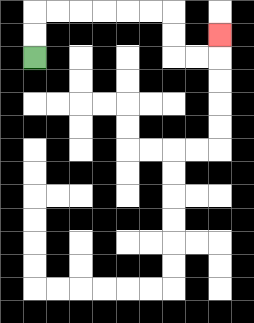{'start': '[1, 2]', 'end': '[9, 1]', 'path_directions': 'U,U,R,R,R,R,R,R,D,D,R,R,U', 'path_coordinates': '[[1, 2], [1, 1], [1, 0], [2, 0], [3, 0], [4, 0], [5, 0], [6, 0], [7, 0], [7, 1], [7, 2], [8, 2], [9, 2], [9, 1]]'}